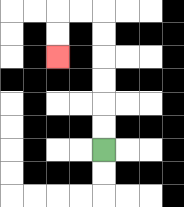{'start': '[4, 6]', 'end': '[2, 2]', 'path_directions': 'U,U,U,U,U,U,L,L,D,D', 'path_coordinates': '[[4, 6], [4, 5], [4, 4], [4, 3], [4, 2], [4, 1], [4, 0], [3, 0], [2, 0], [2, 1], [2, 2]]'}